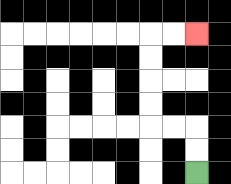{'start': '[8, 7]', 'end': '[8, 1]', 'path_directions': 'U,U,L,L,U,U,U,U,R,R', 'path_coordinates': '[[8, 7], [8, 6], [8, 5], [7, 5], [6, 5], [6, 4], [6, 3], [6, 2], [6, 1], [7, 1], [8, 1]]'}